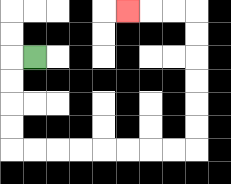{'start': '[1, 2]', 'end': '[5, 0]', 'path_directions': 'L,D,D,D,D,R,R,R,R,R,R,R,R,U,U,U,U,U,U,L,L,L', 'path_coordinates': '[[1, 2], [0, 2], [0, 3], [0, 4], [0, 5], [0, 6], [1, 6], [2, 6], [3, 6], [4, 6], [5, 6], [6, 6], [7, 6], [8, 6], [8, 5], [8, 4], [8, 3], [8, 2], [8, 1], [8, 0], [7, 0], [6, 0], [5, 0]]'}